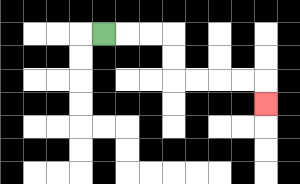{'start': '[4, 1]', 'end': '[11, 4]', 'path_directions': 'R,R,R,D,D,R,R,R,R,D', 'path_coordinates': '[[4, 1], [5, 1], [6, 1], [7, 1], [7, 2], [7, 3], [8, 3], [9, 3], [10, 3], [11, 3], [11, 4]]'}